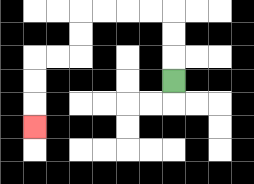{'start': '[7, 3]', 'end': '[1, 5]', 'path_directions': 'U,U,U,L,L,L,L,D,D,L,L,D,D,D', 'path_coordinates': '[[7, 3], [7, 2], [7, 1], [7, 0], [6, 0], [5, 0], [4, 0], [3, 0], [3, 1], [3, 2], [2, 2], [1, 2], [1, 3], [1, 4], [1, 5]]'}